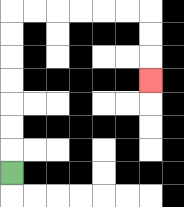{'start': '[0, 7]', 'end': '[6, 3]', 'path_directions': 'U,U,U,U,U,U,U,R,R,R,R,R,R,D,D,D', 'path_coordinates': '[[0, 7], [0, 6], [0, 5], [0, 4], [0, 3], [0, 2], [0, 1], [0, 0], [1, 0], [2, 0], [3, 0], [4, 0], [5, 0], [6, 0], [6, 1], [6, 2], [6, 3]]'}